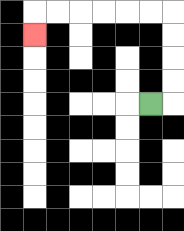{'start': '[6, 4]', 'end': '[1, 1]', 'path_directions': 'R,U,U,U,U,L,L,L,L,L,L,D', 'path_coordinates': '[[6, 4], [7, 4], [7, 3], [7, 2], [7, 1], [7, 0], [6, 0], [5, 0], [4, 0], [3, 0], [2, 0], [1, 0], [1, 1]]'}